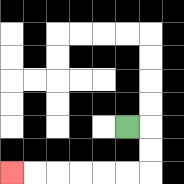{'start': '[5, 5]', 'end': '[0, 7]', 'path_directions': 'R,D,D,L,L,L,L,L,L', 'path_coordinates': '[[5, 5], [6, 5], [6, 6], [6, 7], [5, 7], [4, 7], [3, 7], [2, 7], [1, 7], [0, 7]]'}